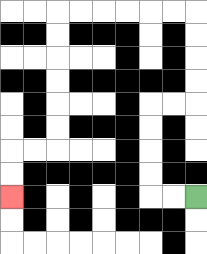{'start': '[8, 8]', 'end': '[0, 8]', 'path_directions': 'L,L,U,U,U,U,R,R,U,U,U,U,L,L,L,L,L,L,D,D,D,D,D,D,L,L,D,D', 'path_coordinates': '[[8, 8], [7, 8], [6, 8], [6, 7], [6, 6], [6, 5], [6, 4], [7, 4], [8, 4], [8, 3], [8, 2], [8, 1], [8, 0], [7, 0], [6, 0], [5, 0], [4, 0], [3, 0], [2, 0], [2, 1], [2, 2], [2, 3], [2, 4], [2, 5], [2, 6], [1, 6], [0, 6], [0, 7], [0, 8]]'}